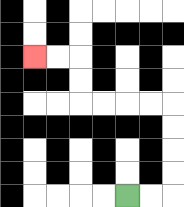{'start': '[5, 8]', 'end': '[1, 2]', 'path_directions': 'R,R,U,U,U,U,L,L,L,L,U,U,L,L', 'path_coordinates': '[[5, 8], [6, 8], [7, 8], [7, 7], [7, 6], [7, 5], [7, 4], [6, 4], [5, 4], [4, 4], [3, 4], [3, 3], [3, 2], [2, 2], [1, 2]]'}